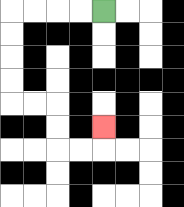{'start': '[4, 0]', 'end': '[4, 5]', 'path_directions': 'L,L,L,L,D,D,D,D,R,R,D,D,R,R,U', 'path_coordinates': '[[4, 0], [3, 0], [2, 0], [1, 0], [0, 0], [0, 1], [0, 2], [0, 3], [0, 4], [1, 4], [2, 4], [2, 5], [2, 6], [3, 6], [4, 6], [4, 5]]'}